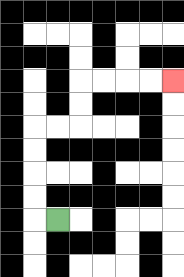{'start': '[2, 9]', 'end': '[7, 3]', 'path_directions': 'L,U,U,U,U,R,R,U,U,R,R,R,R', 'path_coordinates': '[[2, 9], [1, 9], [1, 8], [1, 7], [1, 6], [1, 5], [2, 5], [3, 5], [3, 4], [3, 3], [4, 3], [5, 3], [6, 3], [7, 3]]'}